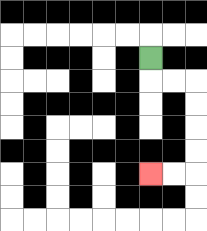{'start': '[6, 2]', 'end': '[6, 7]', 'path_directions': 'D,R,R,D,D,D,D,L,L', 'path_coordinates': '[[6, 2], [6, 3], [7, 3], [8, 3], [8, 4], [8, 5], [8, 6], [8, 7], [7, 7], [6, 7]]'}